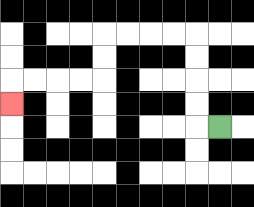{'start': '[9, 5]', 'end': '[0, 4]', 'path_directions': 'L,U,U,U,U,L,L,L,L,D,D,L,L,L,L,D', 'path_coordinates': '[[9, 5], [8, 5], [8, 4], [8, 3], [8, 2], [8, 1], [7, 1], [6, 1], [5, 1], [4, 1], [4, 2], [4, 3], [3, 3], [2, 3], [1, 3], [0, 3], [0, 4]]'}